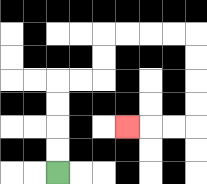{'start': '[2, 7]', 'end': '[5, 5]', 'path_directions': 'U,U,U,U,R,R,U,U,R,R,R,R,D,D,D,D,L,L,L', 'path_coordinates': '[[2, 7], [2, 6], [2, 5], [2, 4], [2, 3], [3, 3], [4, 3], [4, 2], [4, 1], [5, 1], [6, 1], [7, 1], [8, 1], [8, 2], [8, 3], [8, 4], [8, 5], [7, 5], [6, 5], [5, 5]]'}